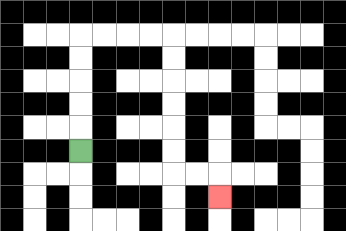{'start': '[3, 6]', 'end': '[9, 8]', 'path_directions': 'U,U,U,U,U,R,R,R,R,D,D,D,D,D,D,R,R,D', 'path_coordinates': '[[3, 6], [3, 5], [3, 4], [3, 3], [3, 2], [3, 1], [4, 1], [5, 1], [6, 1], [7, 1], [7, 2], [7, 3], [7, 4], [7, 5], [7, 6], [7, 7], [8, 7], [9, 7], [9, 8]]'}